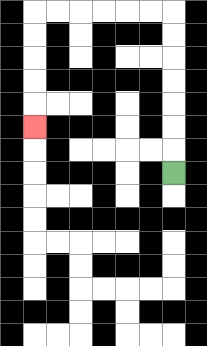{'start': '[7, 7]', 'end': '[1, 5]', 'path_directions': 'U,U,U,U,U,U,U,L,L,L,L,L,L,D,D,D,D,D', 'path_coordinates': '[[7, 7], [7, 6], [7, 5], [7, 4], [7, 3], [7, 2], [7, 1], [7, 0], [6, 0], [5, 0], [4, 0], [3, 0], [2, 0], [1, 0], [1, 1], [1, 2], [1, 3], [1, 4], [1, 5]]'}